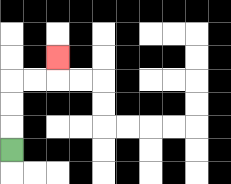{'start': '[0, 6]', 'end': '[2, 2]', 'path_directions': 'U,U,U,R,R,U', 'path_coordinates': '[[0, 6], [0, 5], [0, 4], [0, 3], [1, 3], [2, 3], [2, 2]]'}